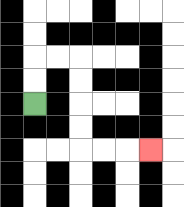{'start': '[1, 4]', 'end': '[6, 6]', 'path_directions': 'U,U,R,R,D,D,D,D,R,R,R', 'path_coordinates': '[[1, 4], [1, 3], [1, 2], [2, 2], [3, 2], [3, 3], [3, 4], [3, 5], [3, 6], [4, 6], [5, 6], [6, 6]]'}